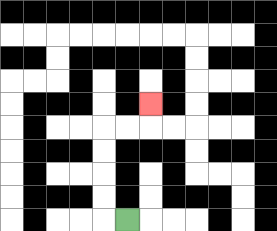{'start': '[5, 9]', 'end': '[6, 4]', 'path_directions': 'L,U,U,U,U,R,R,U', 'path_coordinates': '[[5, 9], [4, 9], [4, 8], [4, 7], [4, 6], [4, 5], [5, 5], [6, 5], [6, 4]]'}